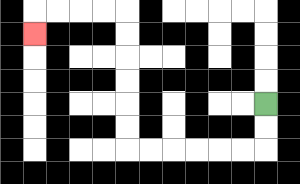{'start': '[11, 4]', 'end': '[1, 1]', 'path_directions': 'D,D,L,L,L,L,L,L,U,U,U,U,U,U,L,L,L,L,D', 'path_coordinates': '[[11, 4], [11, 5], [11, 6], [10, 6], [9, 6], [8, 6], [7, 6], [6, 6], [5, 6], [5, 5], [5, 4], [5, 3], [5, 2], [5, 1], [5, 0], [4, 0], [3, 0], [2, 0], [1, 0], [1, 1]]'}